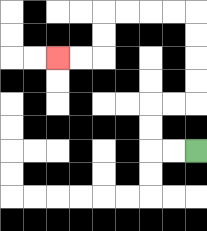{'start': '[8, 6]', 'end': '[2, 2]', 'path_directions': 'L,L,U,U,R,R,U,U,U,U,L,L,L,L,D,D,L,L', 'path_coordinates': '[[8, 6], [7, 6], [6, 6], [6, 5], [6, 4], [7, 4], [8, 4], [8, 3], [8, 2], [8, 1], [8, 0], [7, 0], [6, 0], [5, 0], [4, 0], [4, 1], [4, 2], [3, 2], [2, 2]]'}